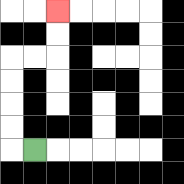{'start': '[1, 6]', 'end': '[2, 0]', 'path_directions': 'L,U,U,U,U,R,R,U,U', 'path_coordinates': '[[1, 6], [0, 6], [0, 5], [0, 4], [0, 3], [0, 2], [1, 2], [2, 2], [2, 1], [2, 0]]'}